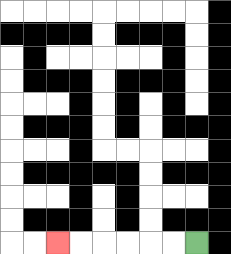{'start': '[8, 10]', 'end': '[2, 10]', 'path_directions': 'L,L,L,L,L,L', 'path_coordinates': '[[8, 10], [7, 10], [6, 10], [5, 10], [4, 10], [3, 10], [2, 10]]'}